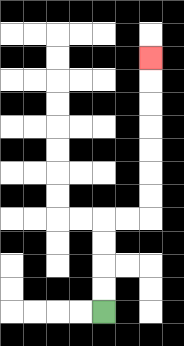{'start': '[4, 13]', 'end': '[6, 2]', 'path_directions': 'U,U,U,U,R,R,U,U,U,U,U,U,U', 'path_coordinates': '[[4, 13], [4, 12], [4, 11], [4, 10], [4, 9], [5, 9], [6, 9], [6, 8], [6, 7], [6, 6], [6, 5], [6, 4], [6, 3], [6, 2]]'}